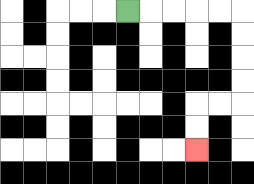{'start': '[5, 0]', 'end': '[8, 6]', 'path_directions': 'R,R,R,R,R,D,D,D,D,L,L,D,D', 'path_coordinates': '[[5, 0], [6, 0], [7, 0], [8, 0], [9, 0], [10, 0], [10, 1], [10, 2], [10, 3], [10, 4], [9, 4], [8, 4], [8, 5], [8, 6]]'}